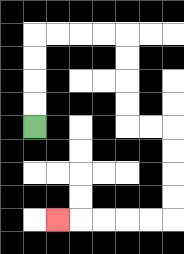{'start': '[1, 5]', 'end': '[2, 9]', 'path_directions': 'U,U,U,U,R,R,R,R,D,D,D,D,R,R,D,D,D,D,L,L,L,L,L', 'path_coordinates': '[[1, 5], [1, 4], [1, 3], [1, 2], [1, 1], [2, 1], [3, 1], [4, 1], [5, 1], [5, 2], [5, 3], [5, 4], [5, 5], [6, 5], [7, 5], [7, 6], [7, 7], [7, 8], [7, 9], [6, 9], [5, 9], [4, 9], [3, 9], [2, 9]]'}